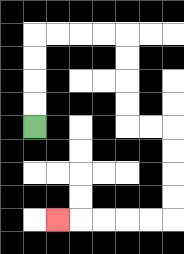{'start': '[1, 5]', 'end': '[2, 9]', 'path_directions': 'U,U,U,U,R,R,R,R,D,D,D,D,R,R,D,D,D,D,L,L,L,L,L', 'path_coordinates': '[[1, 5], [1, 4], [1, 3], [1, 2], [1, 1], [2, 1], [3, 1], [4, 1], [5, 1], [5, 2], [5, 3], [5, 4], [5, 5], [6, 5], [7, 5], [7, 6], [7, 7], [7, 8], [7, 9], [6, 9], [5, 9], [4, 9], [3, 9], [2, 9]]'}